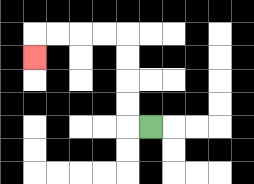{'start': '[6, 5]', 'end': '[1, 2]', 'path_directions': 'L,U,U,U,U,L,L,L,L,D', 'path_coordinates': '[[6, 5], [5, 5], [5, 4], [5, 3], [5, 2], [5, 1], [4, 1], [3, 1], [2, 1], [1, 1], [1, 2]]'}